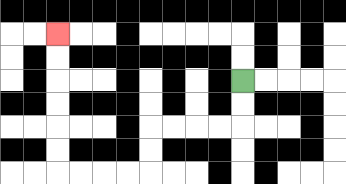{'start': '[10, 3]', 'end': '[2, 1]', 'path_directions': 'D,D,L,L,L,L,D,D,L,L,L,L,U,U,U,U,U,U', 'path_coordinates': '[[10, 3], [10, 4], [10, 5], [9, 5], [8, 5], [7, 5], [6, 5], [6, 6], [6, 7], [5, 7], [4, 7], [3, 7], [2, 7], [2, 6], [2, 5], [2, 4], [2, 3], [2, 2], [2, 1]]'}